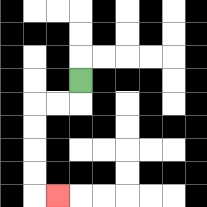{'start': '[3, 3]', 'end': '[2, 8]', 'path_directions': 'D,L,L,D,D,D,D,R', 'path_coordinates': '[[3, 3], [3, 4], [2, 4], [1, 4], [1, 5], [1, 6], [1, 7], [1, 8], [2, 8]]'}